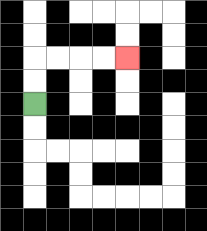{'start': '[1, 4]', 'end': '[5, 2]', 'path_directions': 'U,U,R,R,R,R', 'path_coordinates': '[[1, 4], [1, 3], [1, 2], [2, 2], [3, 2], [4, 2], [5, 2]]'}